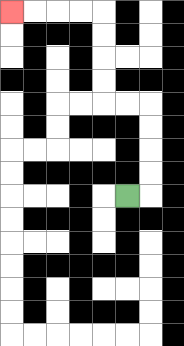{'start': '[5, 8]', 'end': '[0, 0]', 'path_directions': 'R,U,U,U,U,L,L,U,U,U,U,L,L,L,L', 'path_coordinates': '[[5, 8], [6, 8], [6, 7], [6, 6], [6, 5], [6, 4], [5, 4], [4, 4], [4, 3], [4, 2], [4, 1], [4, 0], [3, 0], [2, 0], [1, 0], [0, 0]]'}